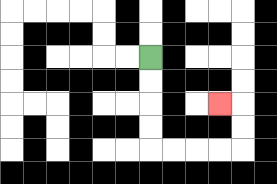{'start': '[6, 2]', 'end': '[9, 4]', 'path_directions': 'D,D,D,D,R,R,R,R,U,U,L', 'path_coordinates': '[[6, 2], [6, 3], [6, 4], [6, 5], [6, 6], [7, 6], [8, 6], [9, 6], [10, 6], [10, 5], [10, 4], [9, 4]]'}